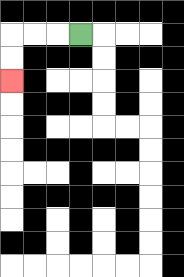{'start': '[3, 1]', 'end': '[0, 3]', 'path_directions': 'L,L,L,D,D', 'path_coordinates': '[[3, 1], [2, 1], [1, 1], [0, 1], [0, 2], [0, 3]]'}